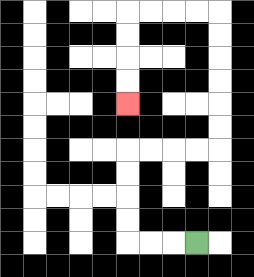{'start': '[8, 10]', 'end': '[5, 4]', 'path_directions': 'L,L,L,U,U,U,U,R,R,R,R,U,U,U,U,U,U,L,L,L,L,D,D,D,D', 'path_coordinates': '[[8, 10], [7, 10], [6, 10], [5, 10], [5, 9], [5, 8], [5, 7], [5, 6], [6, 6], [7, 6], [8, 6], [9, 6], [9, 5], [9, 4], [9, 3], [9, 2], [9, 1], [9, 0], [8, 0], [7, 0], [6, 0], [5, 0], [5, 1], [5, 2], [5, 3], [5, 4]]'}